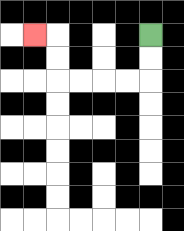{'start': '[6, 1]', 'end': '[1, 1]', 'path_directions': 'D,D,L,L,L,L,U,U,L', 'path_coordinates': '[[6, 1], [6, 2], [6, 3], [5, 3], [4, 3], [3, 3], [2, 3], [2, 2], [2, 1], [1, 1]]'}